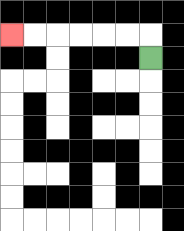{'start': '[6, 2]', 'end': '[0, 1]', 'path_directions': 'U,L,L,L,L,L,L', 'path_coordinates': '[[6, 2], [6, 1], [5, 1], [4, 1], [3, 1], [2, 1], [1, 1], [0, 1]]'}